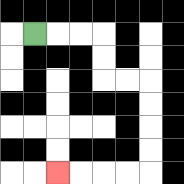{'start': '[1, 1]', 'end': '[2, 7]', 'path_directions': 'R,R,R,D,D,R,R,D,D,D,D,L,L,L,L', 'path_coordinates': '[[1, 1], [2, 1], [3, 1], [4, 1], [4, 2], [4, 3], [5, 3], [6, 3], [6, 4], [6, 5], [6, 6], [6, 7], [5, 7], [4, 7], [3, 7], [2, 7]]'}